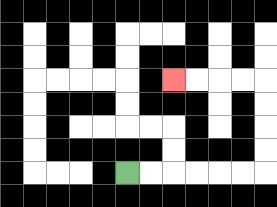{'start': '[5, 7]', 'end': '[7, 3]', 'path_directions': 'R,R,R,R,R,R,U,U,U,U,L,L,L,L', 'path_coordinates': '[[5, 7], [6, 7], [7, 7], [8, 7], [9, 7], [10, 7], [11, 7], [11, 6], [11, 5], [11, 4], [11, 3], [10, 3], [9, 3], [8, 3], [7, 3]]'}